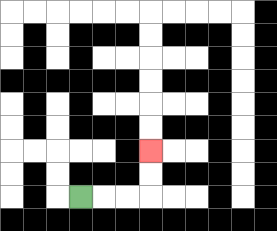{'start': '[3, 8]', 'end': '[6, 6]', 'path_directions': 'R,R,R,U,U', 'path_coordinates': '[[3, 8], [4, 8], [5, 8], [6, 8], [6, 7], [6, 6]]'}